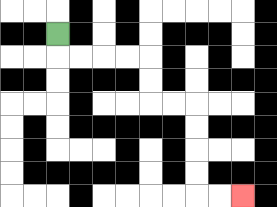{'start': '[2, 1]', 'end': '[10, 8]', 'path_directions': 'D,R,R,R,R,D,D,R,R,D,D,D,D,R,R', 'path_coordinates': '[[2, 1], [2, 2], [3, 2], [4, 2], [5, 2], [6, 2], [6, 3], [6, 4], [7, 4], [8, 4], [8, 5], [8, 6], [8, 7], [8, 8], [9, 8], [10, 8]]'}